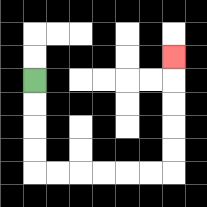{'start': '[1, 3]', 'end': '[7, 2]', 'path_directions': 'D,D,D,D,R,R,R,R,R,R,U,U,U,U,U', 'path_coordinates': '[[1, 3], [1, 4], [1, 5], [1, 6], [1, 7], [2, 7], [3, 7], [4, 7], [5, 7], [6, 7], [7, 7], [7, 6], [7, 5], [7, 4], [7, 3], [7, 2]]'}